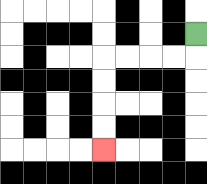{'start': '[8, 1]', 'end': '[4, 6]', 'path_directions': 'D,L,L,L,L,D,D,D,D', 'path_coordinates': '[[8, 1], [8, 2], [7, 2], [6, 2], [5, 2], [4, 2], [4, 3], [4, 4], [4, 5], [4, 6]]'}